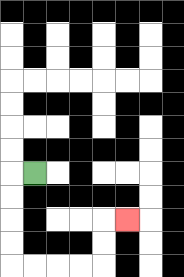{'start': '[1, 7]', 'end': '[5, 9]', 'path_directions': 'L,D,D,D,D,R,R,R,R,U,U,R', 'path_coordinates': '[[1, 7], [0, 7], [0, 8], [0, 9], [0, 10], [0, 11], [1, 11], [2, 11], [3, 11], [4, 11], [4, 10], [4, 9], [5, 9]]'}